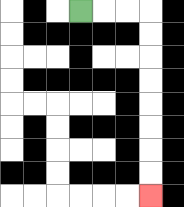{'start': '[3, 0]', 'end': '[6, 8]', 'path_directions': 'R,R,R,D,D,D,D,D,D,D,D', 'path_coordinates': '[[3, 0], [4, 0], [5, 0], [6, 0], [6, 1], [6, 2], [6, 3], [6, 4], [6, 5], [6, 6], [6, 7], [6, 8]]'}